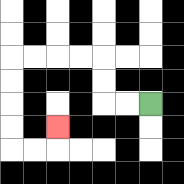{'start': '[6, 4]', 'end': '[2, 5]', 'path_directions': 'L,L,U,U,L,L,L,L,D,D,D,D,R,R,U', 'path_coordinates': '[[6, 4], [5, 4], [4, 4], [4, 3], [4, 2], [3, 2], [2, 2], [1, 2], [0, 2], [0, 3], [0, 4], [0, 5], [0, 6], [1, 6], [2, 6], [2, 5]]'}